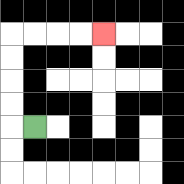{'start': '[1, 5]', 'end': '[4, 1]', 'path_directions': 'L,U,U,U,U,R,R,R,R', 'path_coordinates': '[[1, 5], [0, 5], [0, 4], [0, 3], [0, 2], [0, 1], [1, 1], [2, 1], [3, 1], [4, 1]]'}